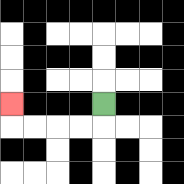{'start': '[4, 4]', 'end': '[0, 4]', 'path_directions': 'D,L,L,L,L,U', 'path_coordinates': '[[4, 4], [4, 5], [3, 5], [2, 5], [1, 5], [0, 5], [0, 4]]'}